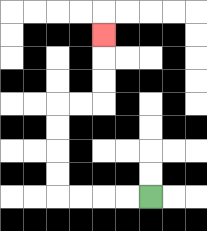{'start': '[6, 8]', 'end': '[4, 1]', 'path_directions': 'L,L,L,L,U,U,U,U,R,R,U,U,U', 'path_coordinates': '[[6, 8], [5, 8], [4, 8], [3, 8], [2, 8], [2, 7], [2, 6], [2, 5], [2, 4], [3, 4], [4, 4], [4, 3], [4, 2], [4, 1]]'}